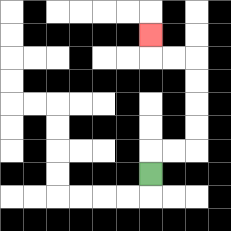{'start': '[6, 7]', 'end': '[6, 1]', 'path_directions': 'U,R,R,U,U,U,U,L,L,U', 'path_coordinates': '[[6, 7], [6, 6], [7, 6], [8, 6], [8, 5], [8, 4], [8, 3], [8, 2], [7, 2], [6, 2], [6, 1]]'}